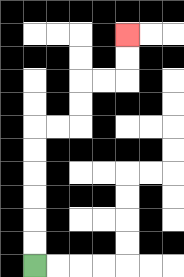{'start': '[1, 11]', 'end': '[5, 1]', 'path_directions': 'U,U,U,U,U,U,R,R,U,U,R,R,U,U', 'path_coordinates': '[[1, 11], [1, 10], [1, 9], [1, 8], [1, 7], [1, 6], [1, 5], [2, 5], [3, 5], [3, 4], [3, 3], [4, 3], [5, 3], [5, 2], [5, 1]]'}